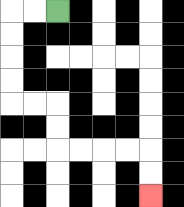{'start': '[2, 0]', 'end': '[6, 8]', 'path_directions': 'L,L,D,D,D,D,R,R,D,D,R,R,R,R,D,D', 'path_coordinates': '[[2, 0], [1, 0], [0, 0], [0, 1], [0, 2], [0, 3], [0, 4], [1, 4], [2, 4], [2, 5], [2, 6], [3, 6], [4, 6], [5, 6], [6, 6], [6, 7], [6, 8]]'}